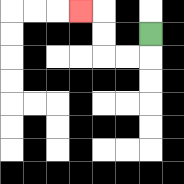{'start': '[6, 1]', 'end': '[3, 0]', 'path_directions': 'D,L,L,U,U,L', 'path_coordinates': '[[6, 1], [6, 2], [5, 2], [4, 2], [4, 1], [4, 0], [3, 0]]'}